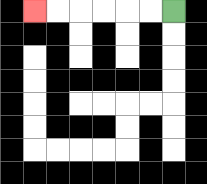{'start': '[7, 0]', 'end': '[1, 0]', 'path_directions': 'L,L,L,L,L,L', 'path_coordinates': '[[7, 0], [6, 0], [5, 0], [4, 0], [3, 0], [2, 0], [1, 0]]'}